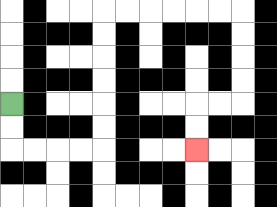{'start': '[0, 4]', 'end': '[8, 6]', 'path_directions': 'D,D,R,R,R,R,U,U,U,U,U,U,R,R,R,R,R,R,D,D,D,D,L,L,D,D', 'path_coordinates': '[[0, 4], [0, 5], [0, 6], [1, 6], [2, 6], [3, 6], [4, 6], [4, 5], [4, 4], [4, 3], [4, 2], [4, 1], [4, 0], [5, 0], [6, 0], [7, 0], [8, 0], [9, 0], [10, 0], [10, 1], [10, 2], [10, 3], [10, 4], [9, 4], [8, 4], [8, 5], [8, 6]]'}